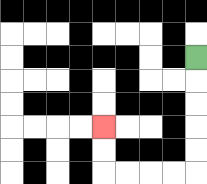{'start': '[8, 2]', 'end': '[4, 5]', 'path_directions': 'D,D,D,D,D,L,L,L,L,U,U', 'path_coordinates': '[[8, 2], [8, 3], [8, 4], [8, 5], [8, 6], [8, 7], [7, 7], [6, 7], [5, 7], [4, 7], [4, 6], [4, 5]]'}